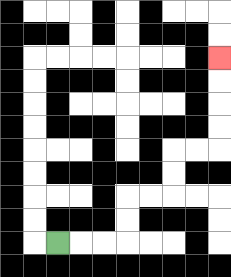{'start': '[2, 10]', 'end': '[9, 2]', 'path_directions': 'R,R,R,U,U,R,R,U,U,R,R,U,U,U,U', 'path_coordinates': '[[2, 10], [3, 10], [4, 10], [5, 10], [5, 9], [5, 8], [6, 8], [7, 8], [7, 7], [7, 6], [8, 6], [9, 6], [9, 5], [9, 4], [9, 3], [9, 2]]'}